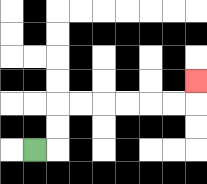{'start': '[1, 6]', 'end': '[8, 3]', 'path_directions': 'R,U,U,R,R,R,R,R,R,U', 'path_coordinates': '[[1, 6], [2, 6], [2, 5], [2, 4], [3, 4], [4, 4], [5, 4], [6, 4], [7, 4], [8, 4], [8, 3]]'}